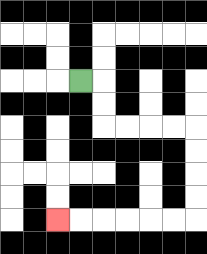{'start': '[3, 3]', 'end': '[2, 9]', 'path_directions': 'R,D,D,R,R,R,R,D,D,D,D,L,L,L,L,L,L', 'path_coordinates': '[[3, 3], [4, 3], [4, 4], [4, 5], [5, 5], [6, 5], [7, 5], [8, 5], [8, 6], [8, 7], [8, 8], [8, 9], [7, 9], [6, 9], [5, 9], [4, 9], [3, 9], [2, 9]]'}